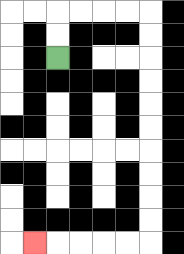{'start': '[2, 2]', 'end': '[1, 10]', 'path_directions': 'U,U,R,R,R,R,D,D,D,D,D,D,D,D,D,D,L,L,L,L,L', 'path_coordinates': '[[2, 2], [2, 1], [2, 0], [3, 0], [4, 0], [5, 0], [6, 0], [6, 1], [6, 2], [6, 3], [6, 4], [6, 5], [6, 6], [6, 7], [6, 8], [6, 9], [6, 10], [5, 10], [4, 10], [3, 10], [2, 10], [1, 10]]'}